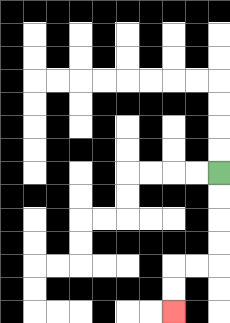{'start': '[9, 7]', 'end': '[7, 13]', 'path_directions': 'D,D,D,D,L,L,D,D', 'path_coordinates': '[[9, 7], [9, 8], [9, 9], [9, 10], [9, 11], [8, 11], [7, 11], [7, 12], [7, 13]]'}